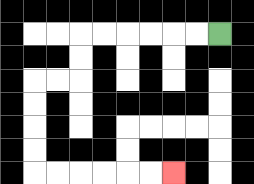{'start': '[9, 1]', 'end': '[7, 7]', 'path_directions': 'L,L,L,L,L,L,D,D,L,L,D,D,D,D,R,R,R,R,R,R', 'path_coordinates': '[[9, 1], [8, 1], [7, 1], [6, 1], [5, 1], [4, 1], [3, 1], [3, 2], [3, 3], [2, 3], [1, 3], [1, 4], [1, 5], [1, 6], [1, 7], [2, 7], [3, 7], [4, 7], [5, 7], [6, 7], [7, 7]]'}